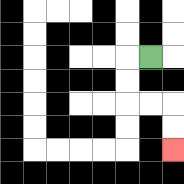{'start': '[6, 2]', 'end': '[7, 6]', 'path_directions': 'L,D,D,R,R,D,D', 'path_coordinates': '[[6, 2], [5, 2], [5, 3], [5, 4], [6, 4], [7, 4], [7, 5], [7, 6]]'}